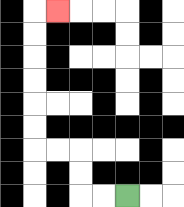{'start': '[5, 8]', 'end': '[2, 0]', 'path_directions': 'L,L,U,U,L,L,U,U,U,U,U,U,R', 'path_coordinates': '[[5, 8], [4, 8], [3, 8], [3, 7], [3, 6], [2, 6], [1, 6], [1, 5], [1, 4], [1, 3], [1, 2], [1, 1], [1, 0], [2, 0]]'}